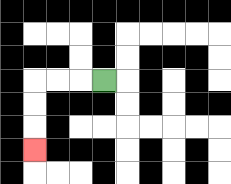{'start': '[4, 3]', 'end': '[1, 6]', 'path_directions': 'L,L,L,D,D,D', 'path_coordinates': '[[4, 3], [3, 3], [2, 3], [1, 3], [1, 4], [1, 5], [1, 6]]'}